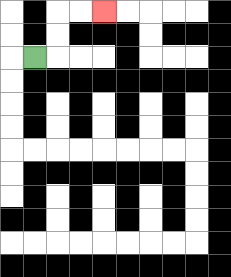{'start': '[1, 2]', 'end': '[4, 0]', 'path_directions': 'R,U,U,R,R', 'path_coordinates': '[[1, 2], [2, 2], [2, 1], [2, 0], [3, 0], [4, 0]]'}